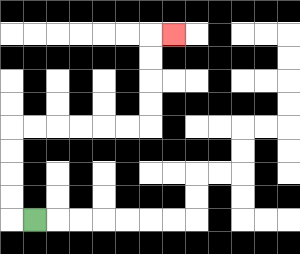{'start': '[1, 9]', 'end': '[7, 1]', 'path_directions': 'L,U,U,U,U,R,R,R,R,R,R,U,U,U,U,R', 'path_coordinates': '[[1, 9], [0, 9], [0, 8], [0, 7], [0, 6], [0, 5], [1, 5], [2, 5], [3, 5], [4, 5], [5, 5], [6, 5], [6, 4], [6, 3], [6, 2], [6, 1], [7, 1]]'}